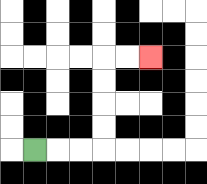{'start': '[1, 6]', 'end': '[6, 2]', 'path_directions': 'R,R,R,U,U,U,U,R,R', 'path_coordinates': '[[1, 6], [2, 6], [3, 6], [4, 6], [4, 5], [4, 4], [4, 3], [4, 2], [5, 2], [6, 2]]'}